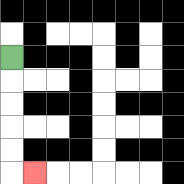{'start': '[0, 2]', 'end': '[1, 7]', 'path_directions': 'D,D,D,D,D,R', 'path_coordinates': '[[0, 2], [0, 3], [0, 4], [0, 5], [0, 6], [0, 7], [1, 7]]'}